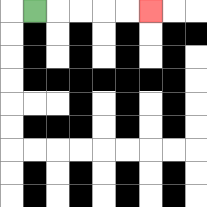{'start': '[1, 0]', 'end': '[6, 0]', 'path_directions': 'R,R,R,R,R', 'path_coordinates': '[[1, 0], [2, 0], [3, 0], [4, 0], [5, 0], [6, 0]]'}